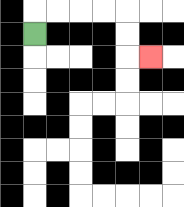{'start': '[1, 1]', 'end': '[6, 2]', 'path_directions': 'U,R,R,R,R,D,D,R', 'path_coordinates': '[[1, 1], [1, 0], [2, 0], [3, 0], [4, 0], [5, 0], [5, 1], [5, 2], [6, 2]]'}